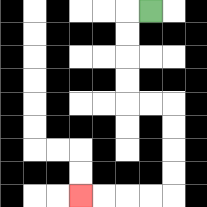{'start': '[6, 0]', 'end': '[3, 8]', 'path_directions': 'L,D,D,D,D,R,R,D,D,D,D,L,L,L,L', 'path_coordinates': '[[6, 0], [5, 0], [5, 1], [5, 2], [5, 3], [5, 4], [6, 4], [7, 4], [7, 5], [7, 6], [7, 7], [7, 8], [6, 8], [5, 8], [4, 8], [3, 8]]'}